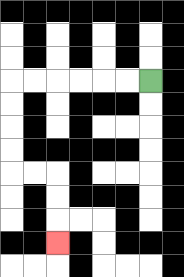{'start': '[6, 3]', 'end': '[2, 10]', 'path_directions': 'L,L,L,L,L,L,D,D,D,D,R,R,D,D,D', 'path_coordinates': '[[6, 3], [5, 3], [4, 3], [3, 3], [2, 3], [1, 3], [0, 3], [0, 4], [0, 5], [0, 6], [0, 7], [1, 7], [2, 7], [2, 8], [2, 9], [2, 10]]'}